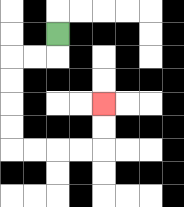{'start': '[2, 1]', 'end': '[4, 4]', 'path_directions': 'D,L,L,D,D,D,D,R,R,R,R,U,U', 'path_coordinates': '[[2, 1], [2, 2], [1, 2], [0, 2], [0, 3], [0, 4], [0, 5], [0, 6], [1, 6], [2, 6], [3, 6], [4, 6], [4, 5], [4, 4]]'}